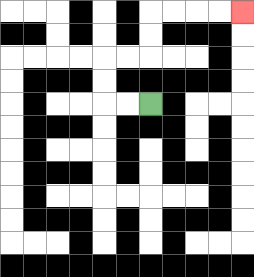{'start': '[6, 4]', 'end': '[10, 0]', 'path_directions': 'L,L,U,U,R,R,U,U,R,R,R,R', 'path_coordinates': '[[6, 4], [5, 4], [4, 4], [4, 3], [4, 2], [5, 2], [6, 2], [6, 1], [6, 0], [7, 0], [8, 0], [9, 0], [10, 0]]'}